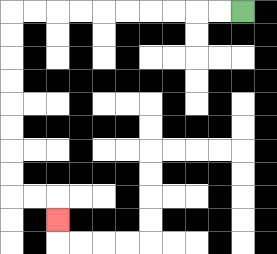{'start': '[10, 0]', 'end': '[2, 9]', 'path_directions': 'L,L,L,L,L,L,L,L,L,L,D,D,D,D,D,D,D,D,R,R,D', 'path_coordinates': '[[10, 0], [9, 0], [8, 0], [7, 0], [6, 0], [5, 0], [4, 0], [3, 0], [2, 0], [1, 0], [0, 0], [0, 1], [0, 2], [0, 3], [0, 4], [0, 5], [0, 6], [0, 7], [0, 8], [1, 8], [2, 8], [2, 9]]'}